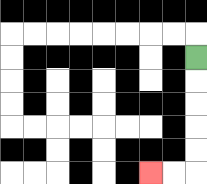{'start': '[8, 2]', 'end': '[6, 7]', 'path_directions': 'D,D,D,D,D,L,L', 'path_coordinates': '[[8, 2], [8, 3], [8, 4], [8, 5], [8, 6], [8, 7], [7, 7], [6, 7]]'}